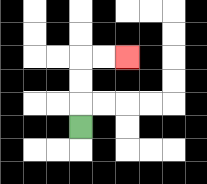{'start': '[3, 5]', 'end': '[5, 2]', 'path_directions': 'U,U,U,R,R', 'path_coordinates': '[[3, 5], [3, 4], [3, 3], [3, 2], [4, 2], [5, 2]]'}